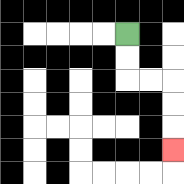{'start': '[5, 1]', 'end': '[7, 6]', 'path_directions': 'D,D,R,R,D,D,D', 'path_coordinates': '[[5, 1], [5, 2], [5, 3], [6, 3], [7, 3], [7, 4], [7, 5], [7, 6]]'}